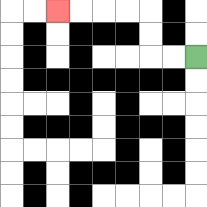{'start': '[8, 2]', 'end': '[2, 0]', 'path_directions': 'L,L,U,U,L,L,L,L', 'path_coordinates': '[[8, 2], [7, 2], [6, 2], [6, 1], [6, 0], [5, 0], [4, 0], [3, 0], [2, 0]]'}